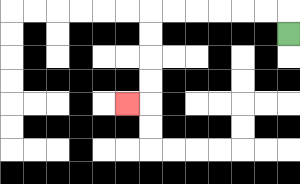{'start': '[12, 1]', 'end': '[5, 4]', 'path_directions': 'U,L,L,L,L,L,L,D,D,D,D,L', 'path_coordinates': '[[12, 1], [12, 0], [11, 0], [10, 0], [9, 0], [8, 0], [7, 0], [6, 0], [6, 1], [6, 2], [6, 3], [6, 4], [5, 4]]'}